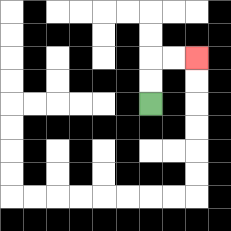{'start': '[6, 4]', 'end': '[8, 2]', 'path_directions': 'U,U,R,R', 'path_coordinates': '[[6, 4], [6, 3], [6, 2], [7, 2], [8, 2]]'}